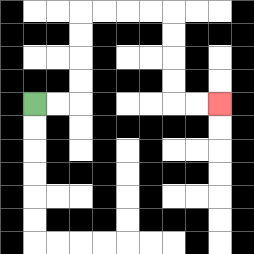{'start': '[1, 4]', 'end': '[9, 4]', 'path_directions': 'R,R,U,U,U,U,R,R,R,R,D,D,D,D,R,R', 'path_coordinates': '[[1, 4], [2, 4], [3, 4], [3, 3], [3, 2], [3, 1], [3, 0], [4, 0], [5, 0], [6, 0], [7, 0], [7, 1], [7, 2], [7, 3], [7, 4], [8, 4], [9, 4]]'}